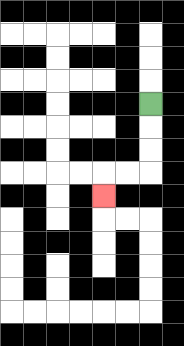{'start': '[6, 4]', 'end': '[4, 8]', 'path_directions': 'D,D,D,L,L,D', 'path_coordinates': '[[6, 4], [6, 5], [6, 6], [6, 7], [5, 7], [4, 7], [4, 8]]'}